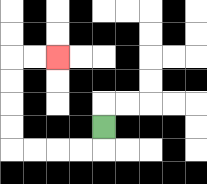{'start': '[4, 5]', 'end': '[2, 2]', 'path_directions': 'D,L,L,L,L,U,U,U,U,R,R', 'path_coordinates': '[[4, 5], [4, 6], [3, 6], [2, 6], [1, 6], [0, 6], [0, 5], [0, 4], [0, 3], [0, 2], [1, 2], [2, 2]]'}